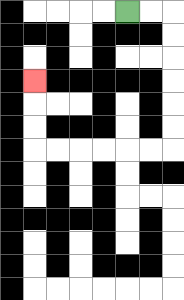{'start': '[5, 0]', 'end': '[1, 3]', 'path_directions': 'R,R,D,D,D,D,D,D,L,L,L,L,L,L,U,U,U', 'path_coordinates': '[[5, 0], [6, 0], [7, 0], [7, 1], [7, 2], [7, 3], [7, 4], [7, 5], [7, 6], [6, 6], [5, 6], [4, 6], [3, 6], [2, 6], [1, 6], [1, 5], [1, 4], [1, 3]]'}